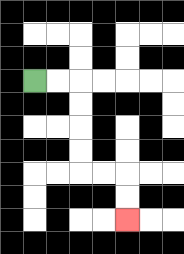{'start': '[1, 3]', 'end': '[5, 9]', 'path_directions': 'R,R,D,D,D,D,R,R,D,D', 'path_coordinates': '[[1, 3], [2, 3], [3, 3], [3, 4], [3, 5], [3, 6], [3, 7], [4, 7], [5, 7], [5, 8], [5, 9]]'}